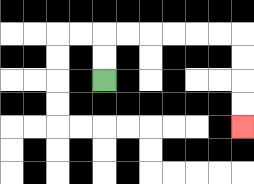{'start': '[4, 3]', 'end': '[10, 5]', 'path_directions': 'U,U,R,R,R,R,R,R,D,D,D,D', 'path_coordinates': '[[4, 3], [4, 2], [4, 1], [5, 1], [6, 1], [7, 1], [8, 1], [9, 1], [10, 1], [10, 2], [10, 3], [10, 4], [10, 5]]'}